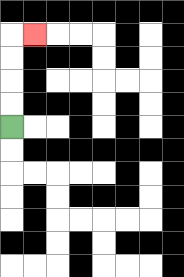{'start': '[0, 5]', 'end': '[1, 1]', 'path_directions': 'U,U,U,U,R', 'path_coordinates': '[[0, 5], [0, 4], [0, 3], [0, 2], [0, 1], [1, 1]]'}